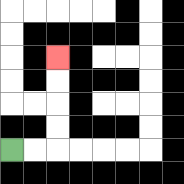{'start': '[0, 6]', 'end': '[2, 2]', 'path_directions': 'R,R,U,U,U,U', 'path_coordinates': '[[0, 6], [1, 6], [2, 6], [2, 5], [2, 4], [2, 3], [2, 2]]'}